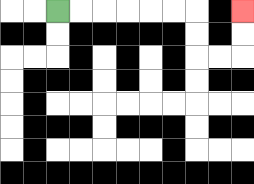{'start': '[2, 0]', 'end': '[10, 0]', 'path_directions': 'R,R,R,R,R,R,D,D,R,R,U,U', 'path_coordinates': '[[2, 0], [3, 0], [4, 0], [5, 0], [6, 0], [7, 0], [8, 0], [8, 1], [8, 2], [9, 2], [10, 2], [10, 1], [10, 0]]'}